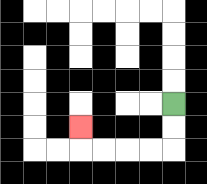{'start': '[7, 4]', 'end': '[3, 5]', 'path_directions': 'D,D,L,L,L,L,U', 'path_coordinates': '[[7, 4], [7, 5], [7, 6], [6, 6], [5, 6], [4, 6], [3, 6], [3, 5]]'}